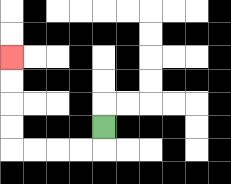{'start': '[4, 5]', 'end': '[0, 2]', 'path_directions': 'D,L,L,L,L,U,U,U,U', 'path_coordinates': '[[4, 5], [4, 6], [3, 6], [2, 6], [1, 6], [0, 6], [0, 5], [0, 4], [0, 3], [0, 2]]'}